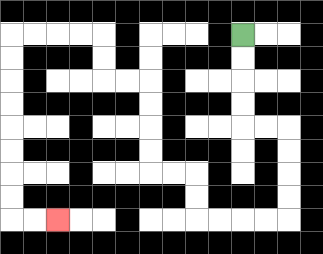{'start': '[10, 1]', 'end': '[2, 9]', 'path_directions': 'D,D,D,D,R,R,D,D,D,D,L,L,L,L,U,U,L,L,U,U,U,U,L,L,U,U,L,L,L,L,D,D,D,D,D,D,D,D,R,R', 'path_coordinates': '[[10, 1], [10, 2], [10, 3], [10, 4], [10, 5], [11, 5], [12, 5], [12, 6], [12, 7], [12, 8], [12, 9], [11, 9], [10, 9], [9, 9], [8, 9], [8, 8], [8, 7], [7, 7], [6, 7], [6, 6], [6, 5], [6, 4], [6, 3], [5, 3], [4, 3], [4, 2], [4, 1], [3, 1], [2, 1], [1, 1], [0, 1], [0, 2], [0, 3], [0, 4], [0, 5], [0, 6], [0, 7], [0, 8], [0, 9], [1, 9], [2, 9]]'}